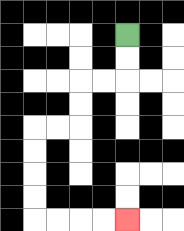{'start': '[5, 1]', 'end': '[5, 9]', 'path_directions': 'D,D,L,L,D,D,L,L,D,D,D,D,R,R,R,R', 'path_coordinates': '[[5, 1], [5, 2], [5, 3], [4, 3], [3, 3], [3, 4], [3, 5], [2, 5], [1, 5], [1, 6], [1, 7], [1, 8], [1, 9], [2, 9], [3, 9], [4, 9], [5, 9]]'}